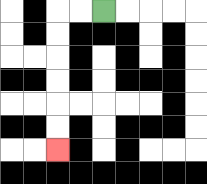{'start': '[4, 0]', 'end': '[2, 6]', 'path_directions': 'L,L,D,D,D,D,D,D', 'path_coordinates': '[[4, 0], [3, 0], [2, 0], [2, 1], [2, 2], [2, 3], [2, 4], [2, 5], [2, 6]]'}